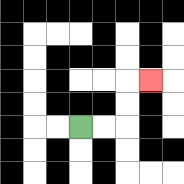{'start': '[3, 5]', 'end': '[6, 3]', 'path_directions': 'R,R,U,U,R', 'path_coordinates': '[[3, 5], [4, 5], [5, 5], [5, 4], [5, 3], [6, 3]]'}